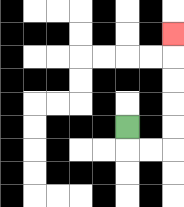{'start': '[5, 5]', 'end': '[7, 1]', 'path_directions': 'D,R,R,U,U,U,U,U', 'path_coordinates': '[[5, 5], [5, 6], [6, 6], [7, 6], [7, 5], [7, 4], [7, 3], [7, 2], [7, 1]]'}